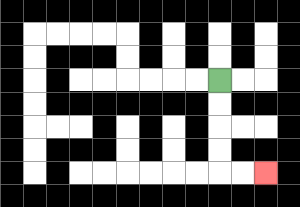{'start': '[9, 3]', 'end': '[11, 7]', 'path_directions': 'D,D,D,D,R,R', 'path_coordinates': '[[9, 3], [9, 4], [9, 5], [9, 6], [9, 7], [10, 7], [11, 7]]'}